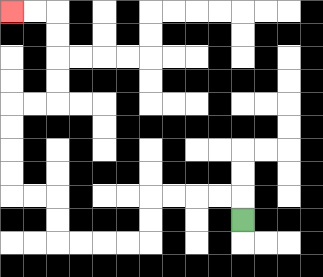{'start': '[10, 9]', 'end': '[0, 0]', 'path_directions': 'U,L,L,L,L,D,D,L,L,L,L,U,U,L,L,U,U,U,U,R,R,U,U,U,U,L,L', 'path_coordinates': '[[10, 9], [10, 8], [9, 8], [8, 8], [7, 8], [6, 8], [6, 9], [6, 10], [5, 10], [4, 10], [3, 10], [2, 10], [2, 9], [2, 8], [1, 8], [0, 8], [0, 7], [0, 6], [0, 5], [0, 4], [1, 4], [2, 4], [2, 3], [2, 2], [2, 1], [2, 0], [1, 0], [0, 0]]'}